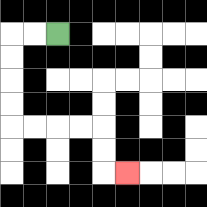{'start': '[2, 1]', 'end': '[5, 7]', 'path_directions': 'L,L,D,D,D,D,R,R,R,R,D,D,R', 'path_coordinates': '[[2, 1], [1, 1], [0, 1], [0, 2], [0, 3], [0, 4], [0, 5], [1, 5], [2, 5], [3, 5], [4, 5], [4, 6], [4, 7], [5, 7]]'}